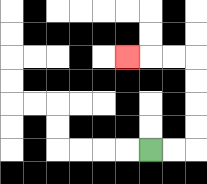{'start': '[6, 6]', 'end': '[5, 2]', 'path_directions': 'R,R,U,U,U,U,L,L,L', 'path_coordinates': '[[6, 6], [7, 6], [8, 6], [8, 5], [8, 4], [8, 3], [8, 2], [7, 2], [6, 2], [5, 2]]'}